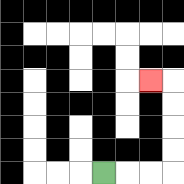{'start': '[4, 7]', 'end': '[6, 3]', 'path_directions': 'R,R,R,U,U,U,U,L', 'path_coordinates': '[[4, 7], [5, 7], [6, 7], [7, 7], [7, 6], [7, 5], [7, 4], [7, 3], [6, 3]]'}